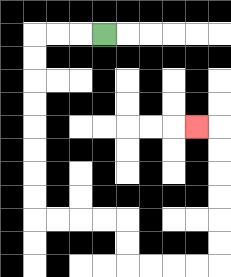{'start': '[4, 1]', 'end': '[8, 5]', 'path_directions': 'L,L,L,D,D,D,D,D,D,D,D,R,R,R,R,D,D,R,R,R,R,U,U,U,U,U,U,L', 'path_coordinates': '[[4, 1], [3, 1], [2, 1], [1, 1], [1, 2], [1, 3], [1, 4], [1, 5], [1, 6], [1, 7], [1, 8], [1, 9], [2, 9], [3, 9], [4, 9], [5, 9], [5, 10], [5, 11], [6, 11], [7, 11], [8, 11], [9, 11], [9, 10], [9, 9], [9, 8], [9, 7], [9, 6], [9, 5], [8, 5]]'}